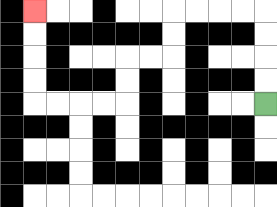{'start': '[11, 4]', 'end': '[1, 0]', 'path_directions': 'U,U,U,U,L,L,L,L,D,D,L,L,D,D,L,L,L,L,U,U,U,U', 'path_coordinates': '[[11, 4], [11, 3], [11, 2], [11, 1], [11, 0], [10, 0], [9, 0], [8, 0], [7, 0], [7, 1], [7, 2], [6, 2], [5, 2], [5, 3], [5, 4], [4, 4], [3, 4], [2, 4], [1, 4], [1, 3], [1, 2], [1, 1], [1, 0]]'}